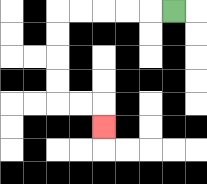{'start': '[7, 0]', 'end': '[4, 5]', 'path_directions': 'L,L,L,L,L,D,D,D,D,R,R,D', 'path_coordinates': '[[7, 0], [6, 0], [5, 0], [4, 0], [3, 0], [2, 0], [2, 1], [2, 2], [2, 3], [2, 4], [3, 4], [4, 4], [4, 5]]'}